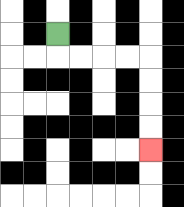{'start': '[2, 1]', 'end': '[6, 6]', 'path_directions': 'D,R,R,R,R,D,D,D,D', 'path_coordinates': '[[2, 1], [2, 2], [3, 2], [4, 2], [5, 2], [6, 2], [6, 3], [6, 4], [6, 5], [6, 6]]'}